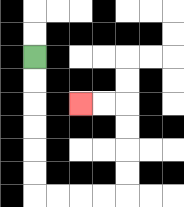{'start': '[1, 2]', 'end': '[3, 4]', 'path_directions': 'D,D,D,D,D,D,R,R,R,R,U,U,U,U,L,L', 'path_coordinates': '[[1, 2], [1, 3], [1, 4], [1, 5], [1, 6], [1, 7], [1, 8], [2, 8], [3, 8], [4, 8], [5, 8], [5, 7], [5, 6], [5, 5], [5, 4], [4, 4], [3, 4]]'}